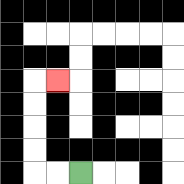{'start': '[3, 7]', 'end': '[2, 3]', 'path_directions': 'L,L,U,U,U,U,R', 'path_coordinates': '[[3, 7], [2, 7], [1, 7], [1, 6], [1, 5], [1, 4], [1, 3], [2, 3]]'}